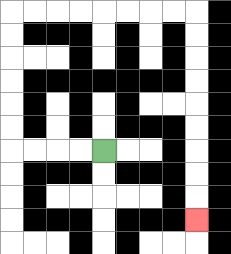{'start': '[4, 6]', 'end': '[8, 9]', 'path_directions': 'L,L,L,L,U,U,U,U,U,U,R,R,R,R,R,R,R,R,D,D,D,D,D,D,D,D,D', 'path_coordinates': '[[4, 6], [3, 6], [2, 6], [1, 6], [0, 6], [0, 5], [0, 4], [0, 3], [0, 2], [0, 1], [0, 0], [1, 0], [2, 0], [3, 0], [4, 0], [5, 0], [6, 0], [7, 0], [8, 0], [8, 1], [8, 2], [8, 3], [8, 4], [8, 5], [8, 6], [8, 7], [8, 8], [8, 9]]'}